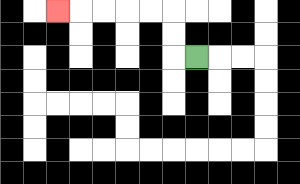{'start': '[8, 2]', 'end': '[2, 0]', 'path_directions': 'L,U,U,L,L,L,L,L', 'path_coordinates': '[[8, 2], [7, 2], [7, 1], [7, 0], [6, 0], [5, 0], [4, 0], [3, 0], [2, 0]]'}